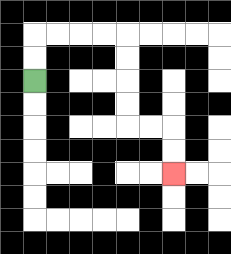{'start': '[1, 3]', 'end': '[7, 7]', 'path_directions': 'U,U,R,R,R,R,D,D,D,D,R,R,D,D', 'path_coordinates': '[[1, 3], [1, 2], [1, 1], [2, 1], [3, 1], [4, 1], [5, 1], [5, 2], [5, 3], [5, 4], [5, 5], [6, 5], [7, 5], [7, 6], [7, 7]]'}